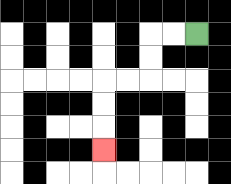{'start': '[8, 1]', 'end': '[4, 6]', 'path_directions': 'L,L,D,D,L,L,D,D,D', 'path_coordinates': '[[8, 1], [7, 1], [6, 1], [6, 2], [6, 3], [5, 3], [4, 3], [4, 4], [4, 5], [4, 6]]'}